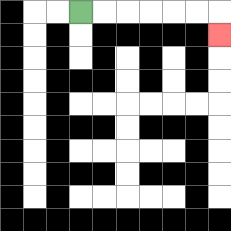{'start': '[3, 0]', 'end': '[9, 1]', 'path_directions': 'R,R,R,R,R,R,D', 'path_coordinates': '[[3, 0], [4, 0], [5, 0], [6, 0], [7, 0], [8, 0], [9, 0], [9, 1]]'}